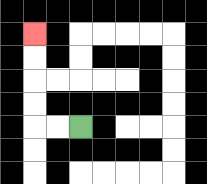{'start': '[3, 5]', 'end': '[1, 1]', 'path_directions': 'L,L,U,U,U,U', 'path_coordinates': '[[3, 5], [2, 5], [1, 5], [1, 4], [1, 3], [1, 2], [1, 1]]'}